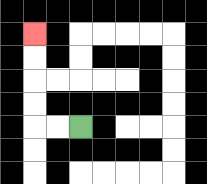{'start': '[3, 5]', 'end': '[1, 1]', 'path_directions': 'L,L,U,U,U,U', 'path_coordinates': '[[3, 5], [2, 5], [1, 5], [1, 4], [1, 3], [1, 2], [1, 1]]'}